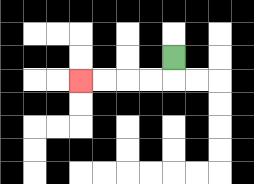{'start': '[7, 2]', 'end': '[3, 3]', 'path_directions': 'D,L,L,L,L', 'path_coordinates': '[[7, 2], [7, 3], [6, 3], [5, 3], [4, 3], [3, 3]]'}